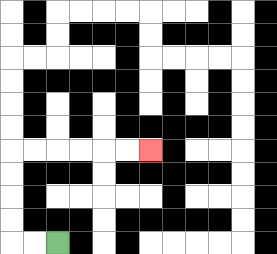{'start': '[2, 10]', 'end': '[6, 6]', 'path_directions': 'L,L,U,U,U,U,R,R,R,R,R,R', 'path_coordinates': '[[2, 10], [1, 10], [0, 10], [0, 9], [0, 8], [0, 7], [0, 6], [1, 6], [2, 6], [3, 6], [4, 6], [5, 6], [6, 6]]'}